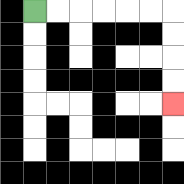{'start': '[1, 0]', 'end': '[7, 4]', 'path_directions': 'R,R,R,R,R,R,D,D,D,D', 'path_coordinates': '[[1, 0], [2, 0], [3, 0], [4, 0], [5, 0], [6, 0], [7, 0], [7, 1], [7, 2], [7, 3], [7, 4]]'}